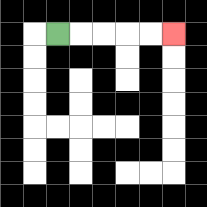{'start': '[2, 1]', 'end': '[7, 1]', 'path_directions': 'R,R,R,R,R', 'path_coordinates': '[[2, 1], [3, 1], [4, 1], [5, 1], [6, 1], [7, 1]]'}